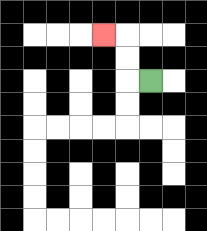{'start': '[6, 3]', 'end': '[4, 1]', 'path_directions': 'L,U,U,L', 'path_coordinates': '[[6, 3], [5, 3], [5, 2], [5, 1], [4, 1]]'}